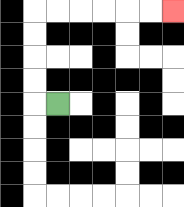{'start': '[2, 4]', 'end': '[7, 0]', 'path_directions': 'L,U,U,U,U,R,R,R,R,R,R', 'path_coordinates': '[[2, 4], [1, 4], [1, 3], [1, 2], [1, 1], [1, 0], [2, 0], [3, 0], [4, 0], [5, 0], [6, 0], [7, 0]]'}